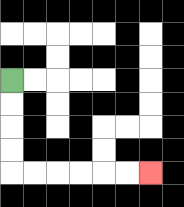{'start': '[0, 3]', 'end': '[6, 7]', 'path_directions': 'D,D,D,D,R,R,R,R,R,R', 'path_coordinates': '[[0, 3], [0, 4], [0, 5], [0, 6], [0, 7], [1, 7], [2, 7], [3, 7], [4, 7], [5, 7], [6, 7]]'}